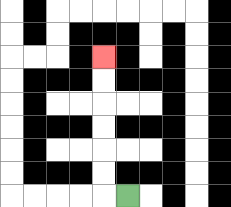{'start': '[5, 8]', 'end': '[4, 2]', 'path_directions': 'L,U,U,U,U,U,U', 'path_coordinates': '[[5, 8], [4, 8], [4, 7], [4, 6], [4, 5], [4, 4], [4, 3], [4, 2]]'}